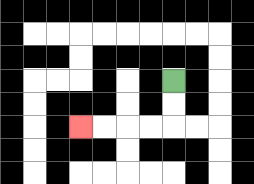{'start': '[7, 3]', 'end': '[3, 5]', 'path_directions': 'D,D,L,L,L,L', 'path_coordinates': '[[7, 3], [7, 4], [7, 5], [6, 5], [5, 5], [4, 5], [3, 5]]'}